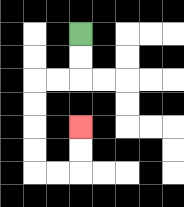{'start': '[3, 1]', 'end': '[3, 5]', 'path_directions': 'D,D,L,L,D,D,D,D,R,R,U,U', 'path_coordinates': '[[3, 1], [3, 2], [3, 3], [2, 3], [1, 3], [1, 4], [1, 5], [1, 6], [1, 7], [2, 7], [3, 7], [3, 6], [3, 5]]'}